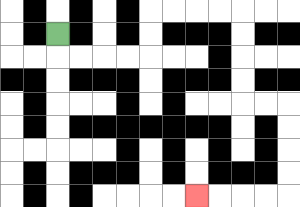{'start': '[2, 1]', 'end': '[8, 8]', 'path_directions': 'D,R,R,R,R,U,U,R,R,R,R,D,D,D,D,R,R,D,D,D,D,L,L,L,L', 'path_coordinates': '[[2, 1], [2, 2], [3, 2], [4, 2], [5, 2], [6, 2], [6, 1], [6, 0], [7, 0], [8, 0], [9, 0], [10, 0], [10, 1], [10, 2], [10, 3], [10, 4], [11, 4], [12, 4], [12, 5], [12, 6], [12, 7], [12, 8], [11, 8], [10, 8], [9, 8], [8, 8]]'}